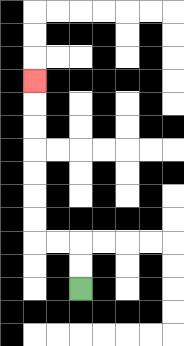{'start': '[3, 12]', 'end': '[1, 3]', 'path_directions': 'U,U,L,L,U,U,U,U,U,U,U', 'path_coordinates': '[[3, 12], [3, 11], [3, 10], [2, 10], [1, 10], [1, 9], [1, 8], [1, 7], [1, 6], [1, 5], [1, 4], [1, 3]]'}